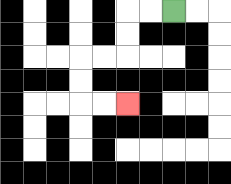{'start': '[7, 0]', 'end': '[5, 4]', 'path_directions': 'L,L,D,D,L,L,D,D,R,R', 'path_coordinates': '[[7, 0], [6, 0], [5, 0], [5, 1], [5, 2], [4, 2], [3, 2], [3, 3], [3, 4], [4, 4], [5, 4]]'}